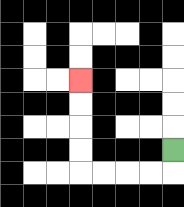{'start': '[7, 6]', 'end': '[3, 3]', 'path_directions': 'D,L,L,L,L,U,U,U,U', 'path_coordinates': '[[7, 6], [7, 7], [6, 7], [5, 7], [4, 7], [3, 7], [3, 6], [3, 5], [3, 4], [3, 3]]'}